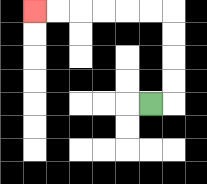{'start': '[6, 4]', 'end': '[1, 0]', 'path_directions': 'R,U,U,U,U,L,L,L,L,L,L', 'path_coordinates': '[[6, 4], [7, 4], [7, 3], [7, 2], [7, 1], [7, 0], [6, 0], [5, 0], [4, 0], [3, 0], [2, 0], [1, 0]]'}